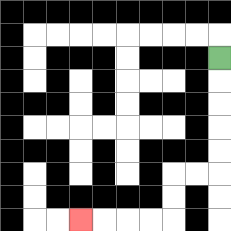{'start': '[9, 2]', 'end': '[3, 9]', 'path_directions': 'D,D,D,D,D,L,L,D,D,L,L,L,L', 'path_coordinates': '[[9, 2], [9, 3], [9, 4], [9, 5], [9, 6], [9, 7], [8, 7], [7, 7], [7, 8], [7, 9], [6, 9], [5, 9], [4, 9], [3, 9]]'}